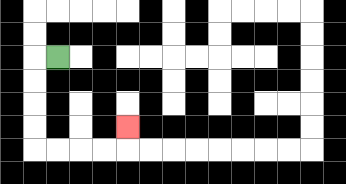{'start': '[2, 2]', 'end': '[5, 5]', 'path_directions': 'L,D,D,D,D,R,R,R,R,U', 'path_coordinates': '[[2, 2], [1, 2], [1, 3], [1, 4], [1, 5], [1, 6], [2, 6], [3, 6], [4, 6], [5, 6], [5, 5]]'}